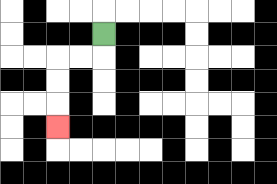{'start': '[4, 1]', 'end': '[2, 5]', 'path_directions': 'D,L,L,D,D,D', 'path_coordinates': '[[4, 1], [4, 2], [3, 2], [2, 2], [2, 3], [2, 4], [2, 5]]'}